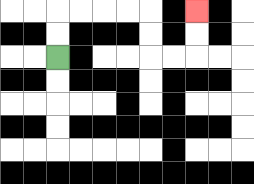{'start': '[2, 2]', 'end': '[8, 0]', 'path_directions': 'U,U,R,R,R,R,D,D,R,R,U,U', 'path_coordinates': '[[2, 2], [2, 1], [2, 0], [3, 0], [4, 0], [5, 0], [6, 0], [6, 1], [6, 2], [7, 2], [8, 2], [8, 1], [8, 0]]'}